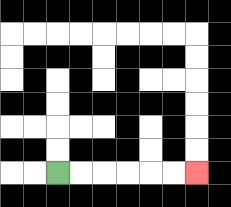{'start': '[2, 7]', 'end': '[8, 7]', 'path_directions': 'R,R,R,R,R,R', 'path_coordinates': '[[2, 7], [3, 7], [4, 7], [5, 7], [6, 7], [7, 7], [8, 7]]'}